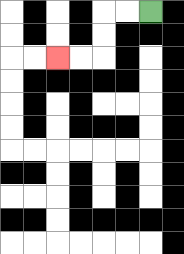{'start': '[6, 0]', 'end': '[2, 2]', 'path_directions': 'L,L,D,D,L,L', 'path_coordinates': '[[6, 0], [5, 0], [4, 0], [4, 1], [4, 2], [3, 2], [2, 2]]'}